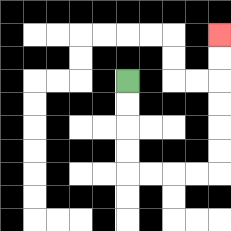{'start': '[5, 3]', 'end': '[9, 1]', 'path_directions': 'D,D,D,D,R,R,R,R,U,U,U,U,U,U', 'path_coordinates': '[[5, 3], [5, 4], [5, 5], [5, 6], [5, 7], [6, 7], [7, 7], [8, 7], [9, 7], [9, 6], [9, 5], [9, 4], [9, 3], [9, 2], [9, 1]]'}